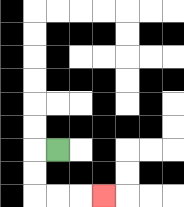{'start': '[2, 6]', 'end': '[4, 8]', 'path_directions': 'L,D,D,R,R,R', 'path_coordinates': '[[2, 6], [1, 6], [1, 7], [1, 8], [2, 8], [3, 8], [4, 8]]'}